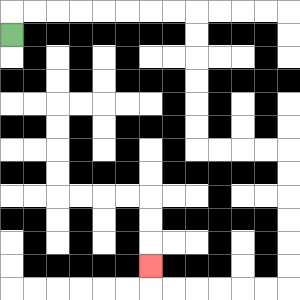{'start': '[0, 1]', 'end': '[6, 11]', 'path_directions': 'U,R,R,R,R,R,R,R,R,D,D,D,D,D,D,R,R,R,R,D,D,D,D,D,D,L,L,L,L,L,L,U', 'path_coordinates': '[[0, 1], [0, 0], [1, 0], [2, 0], [3, 0], [4, 0], [5, 0], [6, 0], [7, 0], [8, 0], [8, 1], [8, 2], [8, 3], [8, 4], [8, 5], [8, 6], [9, 6], [10, 6], [11, 6], [12, 6], [12, 7], [12, 8], [12, 9], [12, 10], [12, 11], [12, 12], [11, 12], [10, 12], [9, 12], [8, 12], [7, 12], [6, 12], [6, 11]]'}